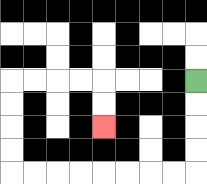{'start': '[8, 3]', 'end': '[4, 5]', 'path_directions': 'D,D,D,D,L,L,L,L,L,L,L,L,U,U,U,U,R,R,R,R,D,D', 'path_coordinates': '[[8, 3], [8, 4], [8, 5], [8, 6], [8, 7], [7, 7], [6, 7], [5, 7], [4, 7], [3, 7], [2, 7], [1, 7], [0, 7], [0, 6], [0, 5], [0, 4], [0, 3], [1, 3], [2, 3], [3, 3], [4, 3], [4, 4], [4, 5]]'}